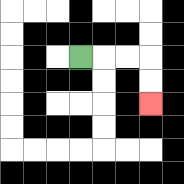{'start': '[3, 2]', 'end': '[6, 4]', 'path_directions': 'R,R,R,D,D', 'path_coordinates': '[[3, 2], [4, 2], [5, 2], [6, 2], [6, 3], [6, 4]]'}